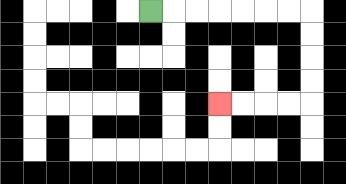{'start': '[6, 0]', 'end': '[9, 4]', 'path_directions': 'R,R,R,R,R,R,R,D,D,D,D,L,L,L,L', 'path_coordinates': '[[6, 0], [7, 0], [8, 0], [9, 0], [10, 0], [11, 0], [12, 0], [13, 0], [13, 1], [13, 2], [13, 3], [13, 4], [12, 4], [11, 4], [10, 4], [9, 4]]'}